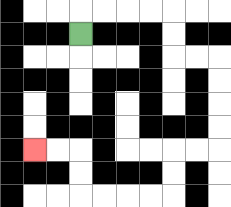{'start': '[3, 1]', 'end': '[1, 6]', 'path_directions': 'U,R,R,R,R,D,D,R,R,D,D,D,D,L,L,D,D,L,L,L,L,U,U,L,L', 'path_coordinates': '[[3, 1], [3, 0], [4, 0], [5, 0], [6, 0], [7, 0], [7, 1], [7, 2], [8, 2], [9, 2], [9, 3], [9, 4], [9, 5], [9, 6], [8, 6], [7, 6], [7, 7], [7, 8], [6, 8], [5, 8], [4, 8], [3, 8], [3, 7], [3, 6], [2, 6], [1, 6]]'}